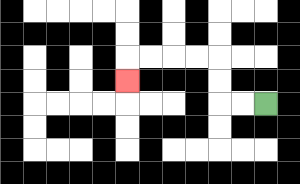{'start': '[11, 4]', 'end': '[5, 3]', 'path_directions': 'L,L,U,U,L,L,L,L,D', 'path_coordinates': '[[11, 4], [10, 4], [9, 4], [9, 3], [9, 2], [8, 2], [7, 2], [6, 2], [5, 2], [5, 3]]'}